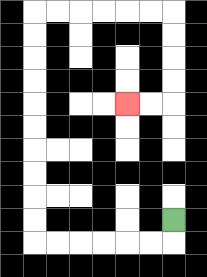{'start': '[7, 9]', 'end': '[5, 4]', 'path_directions': 'D,L,L,L,L,L,L,U,U,U,U,U,U,U,U,U,U,R,R,R,R,R,R,D,D,D,D,L,L', 'path_coordinates': '[[7, 9], [7, 10], [6, 10], [5, 10], [4, 10], [3, 10], [2, 10], [1, 10], [1, 9], [1, 8], [1, 7], [1, 6], [1, 5], [1, 4], [1, 3], [1, 2], [1, 1], [1, 0], [2, 0], [3, 0], [4, 0], [5, 0], [6, 0], [7, 0], [7, 1], [7, 2], [7, 3], [7, 4], [6, 4], [5, 4]]'}